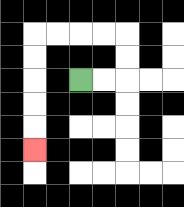{'start': '[3, 3]', 'end': '[1, 6]', 'path_directions': 'R,R,U,U,L,L,L,L,D,D,D,D,D', 'path_coordinates': '[[3, 3], [4, 3], [5, 3], [5, 2], [5, 1], [4, 1], [3, 1], [2, 1], [1, 1], [1, 2], [1, 3], [1, 4], [1, 5], [1, 6]]'}